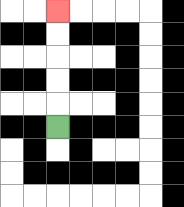{'start': '[2, 5]', 'end': '[2, 0]', 'path_directions': 'U,U,U,U,U', 'path_coordinates': '[[2, 5], [2, 4], [2, 3], [2, 2], [2, 1], [2, 0]]'}